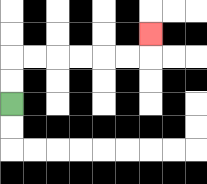{'start': '[0, 4]', 'end': '[6, 1]', 'path_directions': 'U,U,R,R,R,R,R,R,U', 'path_coordinates': '[[0, 4], [0, 3], [0, 2], [1, 2], [2, 2], [3, 2], [4, 2], [5, 2], [6, 2], [6, 1]]'}